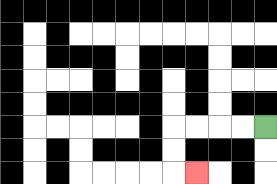{'start': '[11, 5]', 'end': '[8, 7]', 'path_directions': 'L,L,L,L,D,D,R', 'path_coordinates': '[[11, 5], [10, 5], [9, 5], [8, 5], [7, 5], [7, 6], [7, 7], [8, 7]]'}